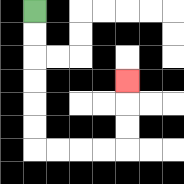{'start': '[1, 0]', 'end': '[5, 3]', 'path_directions': 'D,D,D,D,D,D,R,R,R,R,U,U,U', 'path_coordinates': '[[1, 0], [1, 1], [1, 2], [1, 3], [1, 4], [1, 5], [1, 6], [2, 6], [3, 6], [4, 6], [5, 6], [5, 5], [5, 4], [5, 3]]'}